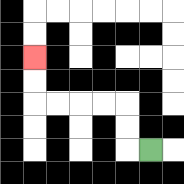{'start': '[6, 6]', 'end': '[1, 2]', 'path_directions': 'L,U,U,L,L,L,L,U,U', 'path_coordinates': '[[6, 6], [5, 6], [5, 5], [5, 4], [4, 4], [3, 4], [2, 4], [1, 4], [1, 3], [1, 2]]'}